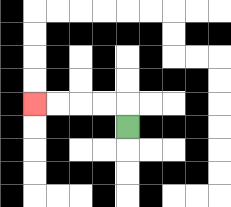{'start': '[5, 5]', 'end': '[1, 4]', 'path_directions': 'U,L,L,L,L', 'path_coordinates': '[[5, 5], [5, 4], [4, 4], [3, 4], [2, 4], [1, 4]]'}